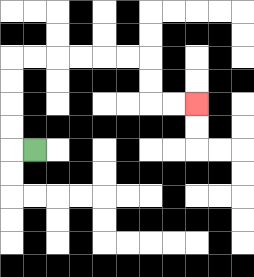{'start': '[1, 6]', 'end': '[8, 4]', 'path_directions': 'L,U,U,U,U,R,R,R,R,R,R,D,D,R,R', 'path_coordinates': '[[1, 6], [0, 6], [0, 5], [0, 4], [0, 3], [0, 2], [1, 2], [2, 2], [3, 2], [4, 2], [5, 2], [6, 2], [6, 3], [6, 4], [7, 4], [8, 4]]'}